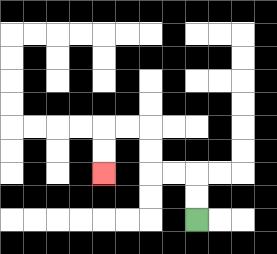{'start': '[8, 9]', 'end': '[4, 7]', 'path_directions': 'U,U,L,L,U,U,L,L,D,D', 'path_coordinates': '[[8, 9], [8, 8], [8, 7], [7, 7], [6, 7], [6, 6], [6, 5], [5, 5], [4, 5], [4, 6], [4, 7]]'}